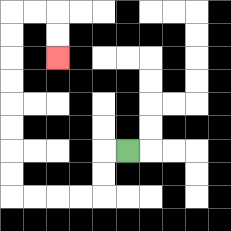{'start': '[5, 6]', 'end': '[2, 2]', 'path_directions': 'L,D,D,L,L,L,L,U,U,U,U,U,U,U,U,R,R,D,D', 'path_coordinates': '[[5, 6], [4, 6], [4, 7], [4, 8], [3, 8], [2, 8], [1, 8], [0, 8], [0, 7], [0, 6], [0, 5], [0, 4], [0, 3], [0, 2], [0, 1], [0, 0], [1, 0], [2, 0], [2, 1], [2, 2]]'}